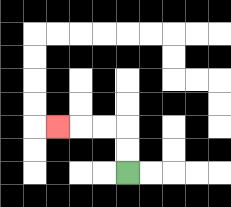{'start': '[5, 7]', 'end': '[2, 5]', 'path_directions': 'U,U,L,L,L', 'path_coordinates': '[[5, 7], [5, 6], [5, 5], [4, 5], [3, 5], [2, 5]]'}